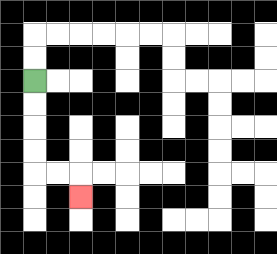{'start': '[1, 3]', 'end': '[3, 8]', 'path_directions': 'D,D,D,D,R,R,D', 'path_coordinates': '[[1, 3], [1, 4], [1, 5], [1, 6], [1, 7], [2, 7], [3, 7], [3, 8]]'}